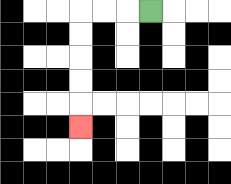{'start': '[6, 0]', 'end': '[3, 5]', 'path_directions': 'L,L,L,D,D,D,D,D', 'path_coordinates': '[[6, 0], [5, 0], [4, 0], [3, 0], [3, 1], [3, 2], [3, 3], [3, 4], [3, 5]]'}